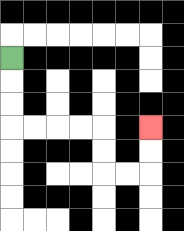{'start': '[0, 2]', 'end': '[6, 5]', 'path_directions': 'D,D,D,R,R,R,R,D,D,R,R,U,U', 'path_coordinates': '[[0, 2], [0, 3], [0, 4], [0, 5], [1, 5], [2, 5], [3, 5], [4, 5], [4, 6], [4, 7], [5, 7], [6, 7], [6, 6], [6, 5]]'}